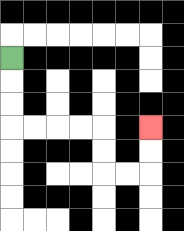{'start': '[0, 2]', 'end': '[6, 5]', 'path_directions': 'D,D,D,R,R,R,R,D,D,R,R,U,U', 'path_coordinates': '[[0, 2], [0, 3], [0, 4], [0, 5], [1, 5], [2, 5], [3, 5], [4, 5], [4, 6], [4, 7], [5, 7], [6, 7], [6, 6], [6, 5]]'}